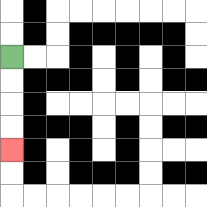{'start': '[0, 2]', 'end': '[0, 6]', 'path_directions': 'D,D,D,D', 'path_coordinates': '[[0, 2], [0, 3], [0, 4], [0, 5], [0, 6]]'}